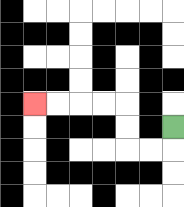{'start': '[7, 5]', 'end': '[1, 4]', 'path_directions': 'D,L,L,U,U,L,L,L,L', 'path_coordinates': '[[7, 5], [7, 6], [6, 6], [5, 6], [5, 5], [5, 4], [4, 4], [3, 4], [2, 4], [1, 4]]'}